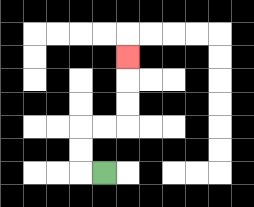{'start': '[4, 7]', 'end': '[5, 2]', 'path_directions': 'L,U,U,R,R,U,U,U', 'path_coordinates': '[[4, 7], [3, 7], [3, 6], [3, 5], [4, 5], [5, 5], [5, 4], [5, 3], [5, 2]]'}